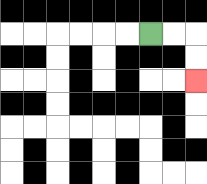{'start': '[6, 1]', 'end': '[8, 3]', 'path_directions': 'R,R,D,D', 'path_coordinates': '[[6, 1], [7, 1], [8, 1], [8, 2], [8, 3]]'}